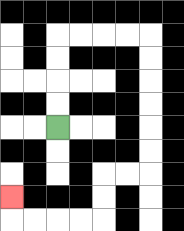{'start': '[2, 5]', 'end': '[0, 8]', 'path_directions': 'U,U,U,U,R,R,R,R,D,D,D,D,D,D,L,L,D,D,L,L,L,L,U', 'path_coordinates': '[[2, 5], [2, 4], [2, 3], [2, 2], [2, 1], [3, 1], [4, 1], [5, 1], [6, 1], [6, 2], [6, 3], [6, 4], [6, 5], [6, 6], [6, 7], [5, 7], [4, 7], [4, 8], [4, 9], [3, 9], [2, 9], [1, 9], [0, 9], [0, 8]]'}